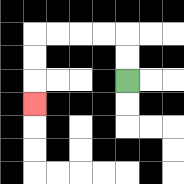{'start': '[5, 3]', 'end': '[1, 4]', 'path_directions': 'U,U,L,L,L,L,D,D,D', 'path_coordinates': '[[5, 3], [5, 2], [5, 1], [4, 1], [3, 1], [2, 1], [1, 1], [1, 2], [1, 3], [1, 4]]'}